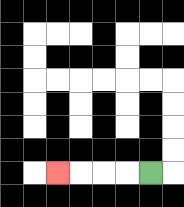{'start': '[6, 7]', 'end': '[2, 7]', 'path_directions': 'L,L,L,L', 'path_coordinates': '[[6, 7], [5, 7], [4, 7], [3, 7], [2, 7]]'}